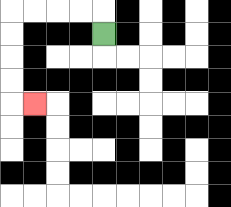{'start': '[4, 1]', 'end': '[1, 4]', 'path_directions': 'U,L,L,L,L,D,D,D,D,R', 'path_coordinates': '[[4, 1], [4, 0], [3, 0], [2, 0], [1, 0], [0, 0], [0, 1], [0, 2], [0, 3], [0, 4], [1, 4]]'}